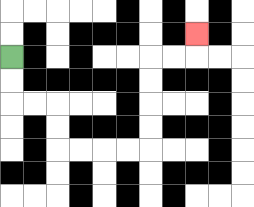{'start': '[0, 2]', 'end': '[8, 1]', 'path_directions': 'D,D,R,R,D,D,R,R,R,R,U,U,U,U,R,R,U', 'path_coordinates': '[[0, 2], [0, 3], [0, 4], [1, 4], [2, 4], [2, 5], [2, 6], [3, 6], [4, 6], [5, 6], [6, 6], [6, 5], [6, 4], [6, 3], [6, 2], [7, 2], [8, 2], [8, 1]]'}